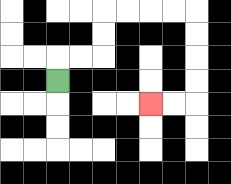{'start': '[2, 3]', 'end': '[6, 4]', 'path_directions': 'U,R,R,U,U,R,R,R,R,D,D,D,D,L,L', 'path_coordinates': '[[2, 3], [2, 2], [3, 2], [4, 2], [4, 1], [4, 0], [5, 0], [6, 0], [7, 0], [8, 0], [8, 1], [8, 2], [8, 3], [8, 4], [7, 4], [6, 4]]'}